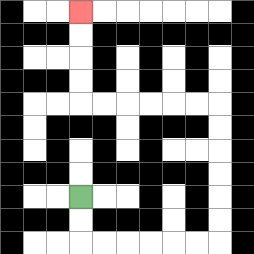{'start': '[3, 8]', 'end': '[3, 0]', 'path_directions': 'D,D,R,R,R,R,R,R,U,U,U,U,U,U,L,L,L,L,L,L,U,U,U,U', 'path_coordinates': '[[3, 8], [3, 9], [3, 10], [4, 10], [5, 10], [6, 10], [7, 10], [8, 10], [9, 10], [9, 9], [9, 8], [9, 7], [9, 6], [9, 5], [9, 4], [8, 4], [7, 4], [6, 4], [5, 4], [4, 4], [3, 4], [3, 3], [3, 2], [3, 1], [3, 0]]'}